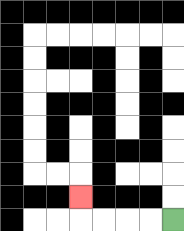{'start': '[7, 9]', 'end': '[3, 8]', 'path_directions': 'L,L,L,L,U', 'path_coordinates': '[[7, 9], [6, 9], [5, 9], [4, 9], [3, 9], [3, 8]]'}